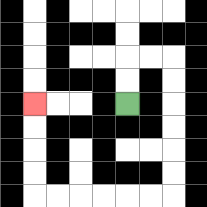{'start': '[5, 4]', 'end': '[1, 4]', 'path_directions': 'U,U,R,R,D,D,D,D,D,D,L,L,L,L,L,L,U,U,U,U', 'path_coordinates': '[[5, 4], [5, 3], [5, 2], [6, 2], [7, 2], [7, 3], [7, 4], [7, 5], [7, 6], [7, 7], [7, 8], [6, 8], [5, 8], [4, 8], [3, 8], [2, 8], [1, 8], [1, 7], [1, 6], [1, 5], [1, 4]]'}